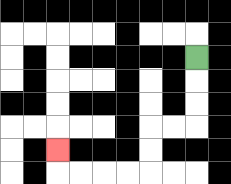{'start': '[8, 2]', 'end': '[2, 6]', 'path_directions': 'D,D,D,L,L,D,D,L,L,L,L,U', 'path_coordinates': '[[8, 2], [8, 3], [8, 4], [8, 5], [7, 5], [6, 5], [6, 6], [6, 7], [5, 7], [4, 7], [3, 7], [2, 7], [2, 6]]'}